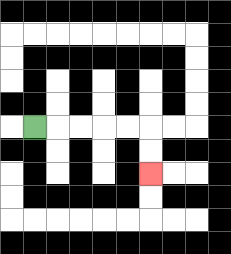{'start': '[1, 5]', 'end': '[6, 7]', 'path_directions': 'R,R,R,R,R,D,D', 'path_coordinates': '[[1, 5], [2, 5], [3, 5], [4, 5], [5, 5], [6, 5], [6, 6], [6, 7]]'}